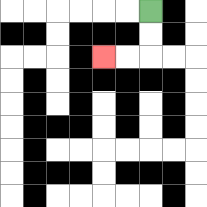{'start': '[6, 0]', 'end': '[4, 2]', 'path_directions': 'D,D,L,L', 'path_coordinates': '[[6, 0], [6, 1], [6, 2], [5, 2], [4, 2]]'}